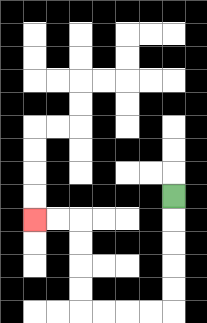{'start': '[7, 8]', 'end': '[1, 9]', 'path_directions': 'D,D,D,D,D,L,L,L,L,U,U,U,U,L,L', 'path_coordinates': '[[7, 8], [7, 9], [7, 10], [7, 11], [7, 12], [7, 13], [6, 13], [5, 13], [4, 13], [3, 13], [3, 12], [3, 11], [3, 10], [3, 9], [2, 9], [1, 9]]'}